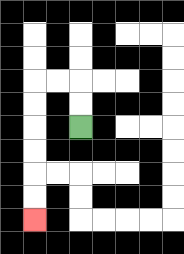{'start': '[3, 5]', 'end': '[1, 9]', 'path_directions': 'U,U,L,L,D,D,D,D,D,D', 'path_coordinates': '[[3, 5], [3, 4], [3, 3], [2, 3], [1, 3], [1, 4], [1, 5], [1, 6], [1, 7], [1, 8], [1, 9]]'}